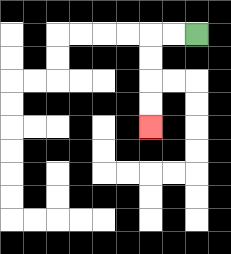{'start': '[8, 1]', 'end': '[6, 5]', 'path_directions': 'L,L,D,D,D,D', 'path_coordinates': '[[8, 1], [7, 1], [6, 1], [6, 2], [6, 3], [6, 4], [6, 5]]'}